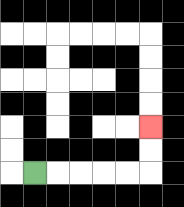{'start': '[1, 7]', 'end': '[6, 5]', 'path_directions': 'R,R,R,R,R,U,U', 'path_coordinates': '[[1, 7], [2, 7], [3, 7], [4, 7], [5, 7], [6, 7], [6, 6], [6, 5]]'}